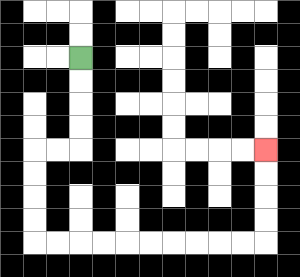{'start': '[3, 2]', 'end': '[11, 6]', 'path_directions': 'D,D,D,D,L,L,D,D,D,D,R,R,R,R,R,R,R,R,R,R,U,U,U,U', 'path_coordinates': '[[3, 2], [3, 3], [3, 4], [3, 5], [3, 6], [2, 6], [1, 6], [1, 7], [1, 8], [1, 9], [1, 10], [2, 10], [3, 10], [4, 10], [5, 10], [6, 10], [7, 10], [8, 10], [9, 10], [10, 10], [11, 10], [11, 9], [11, 8], [11, 7], [11, 6]]'}